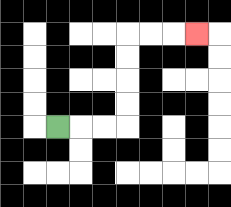{'start': '[2, 5]', 'end': '[8, 1]', 'path_directions': 'R,R,R,U,U,U,U,R,R,R', 'path_coordinates': '[[2, 5], [3, 5], [4, 5], [5, 5], [5, 4], [5, 3], [5, 2], [5, 1], [6, 1], [7, 1], [8, 1]]'}